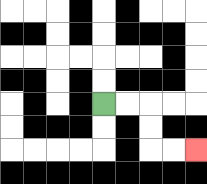{'start': '[4, 4]', 'end': '[8, 6]', 'path_directions': 'R,R,D,D,R,R', 'path_coordinates': '[[4, 4], [5, 4], [6, 4], [6, 5], [6, 6], [7, 6], [8, 6]]'}